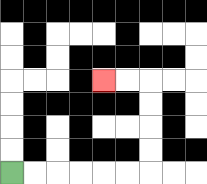{'start': '[0, 7]', 'end': '[4, 3]', 'path_directions': 'R,R,R,R,R,R,U,U,U,U,L,L', 'path_coordinates': '[[0, 7], [1, 7], [2, 7], [3, 7], [4, 7], [5, 7], [6, 7], [6, 6], [6, 5], [6, 4], [6, 3], [5, 3], [4, 3]]'}